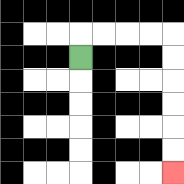{'start': '[3, 2]', 'end': '[7, 7]', 'path_directions': 'U,R,R,R,R,D,D,D,D,D,D', 'path_coordinates': '[[3, 2], [3, 1], [4, 1], [5, 1], [6, 1], [7, 1], [7, 2], [7, 3], [7, 4], [7, 5], [7, 6], [7, 7]]'}